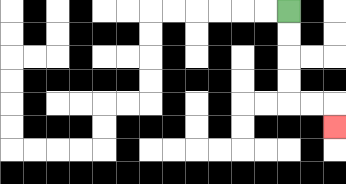{'start': '[12, 0]', 'end': '[14, 5]', 'path_directions': 'D,D,D,D,R,R,D', 'path_coordinates': '[[12, 0], [12, 1], [12, 2], [12, 3], [12, 4], [13, 4], [14, 4], [14, 5]]'}